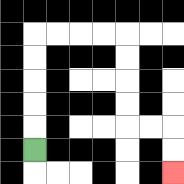{'start': '[1, 6]', 'end': '[7, 7]', 'path_directions': 'U,U,U,U,U,R,R,R,R,D,D,D,D,R,R,D,D', 'path_coordinates': '[[1, 6], [1, 5], [1, 4], [1, 3], [1, 2], [1, 1], [2, 1], [3, 1], [4, 1], [5, 1], [5, 2], [5, 3], [5, 4], [5, 5], [6, 5], [7, 5], [7, 6], [7, 7]]'}